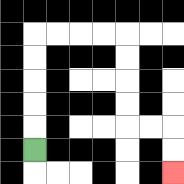{'start': '[1, 6]', 'end': '[7, 7]', 'path_directions': 'U,U,U,U,U,R,R,R,R,D,D,D,D,R,R,D,D', 'path_coordinates': '[[1, 6], [1, 5], [1, 4], [1, 3], [1, 2], [1, 1], [2, 1], [3, 1], [4, 1], [5, 1], [5, 2], [5, 3], [5, 4], [5, 5], [6, 5], [7, 5], [7, 6], [7, 7]]'}